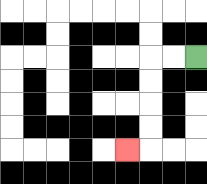{'start': '[8, 2]', 'end': '[5, 6]', 'path_directions': 'L,L,D,D,D,D,L', 'path_coordinates': '[[8, 2], [7, 2], [6, 2], [6, 3], [6, 4], [6, 5], [6, 6], [5, 6]]'}